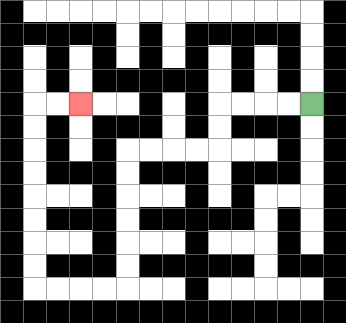{'start': '[13, 4]', 'end': '[3, 4]', 'path_directions': 'L,L,L,L,D,D,L,L,L,L,D,D,D,D,D,D,L,L,L,L,U,U,U,U,U,U,U,U,R,R', 'path_coordinates': '[[13, 4], [12, 4], [11, 4], [10, 4], [9, 4], [9, 5], [9, 6], [8, 6], [7, 6], [6, 6], [5, 6], [5, 7], [5, 8], [5, 9], [5, 10], [5, 11], [5, 12], [4, 12], [3, 12], [2, 12], [1, 12], [1, 11], [1, 10], [1, 9], [1, 8], [1, 7], [1, 6], [1, 5], [1, 4], [2, 4], [3, 4]]'}